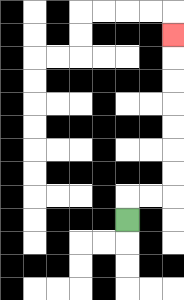{'start': '[5, 9]', 'end': '[7, 1]', 'path_directions': 'U,R,R,U,U,U,U,U,U,U', 'path_coordinates': '[[5, 9], [5, 8], [6, 8], [7, 8], [7, 7], [7, 6], [7, 5], [7, 4], [7, 3], [7, 2], [7, 1]]'}